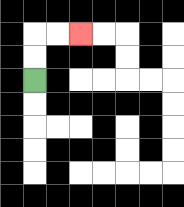{'start': '[1, 3]', 'end': '[3, 1]', 'path_directions': 'U,U,R,R', 'path_coordinates': '[[1, 3], [1, 2], [1, 1], [2, 1], [3, 1]]'}